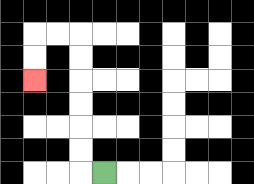{'start': '[4, 7]', 'end': '[1, 3]', 'path_directions': 'L,U,U,U,U,U,U,L,L,D,D', 'path_coordinates': '[[4, 7], [3, 7], [3, 6], [3, 5], [3, 4], [3, 3], [3, 2], [3, 1], [2, 1], [1, 1], [1, 2], [1, 3]]'}